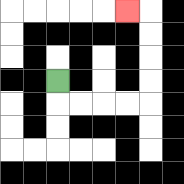{'start': '[2, 3]', 'end': '[5, 0]', 'path_directions': 'D,R,R,R,R,U,U,U,U,L', 'path_coordinates': '[[2, 3], [2, 4], [3, 4], [4, 4], [5, 4], [6, 4], [6, 3], [6, 2], [6, 1], [6, 0], [5, 0]]'}